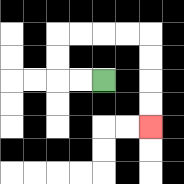{'start': '[4, 3]', 'end': '[6, 5]', 'path_directions': 'L,L,U,U,R,R,R,R,D,D,D,D', 'path_coordinates': '[[4, 3], [3, 3], [2, 3], [2, 2], [2, 1], [3, 1], [4, 1], [5, 1], [6, 1], [6, 2], [6, 3], [6, 4], [6, 5]]'}